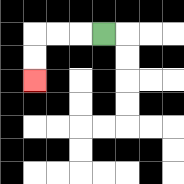{'start': '[4, 1]', 'end': '[1, 3]', 'path_directions': 'L,L,L,D,D', 'path_coordinates': '[[4, 1], [3, 1], [2, 1], [1, 1], [1, 2], [1, 3]]'}